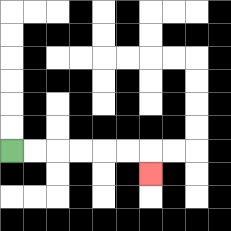{'start': '[0, 6]', 'end': '[6, 7]', 'path_directions': 'R,R,R,R,R,R,D', 'path_coordinates': '[[0, 6], [1, 6], [2, 6], [3, 6], [4, 6], [5, 6], [6, 6], [6, 7]]'}